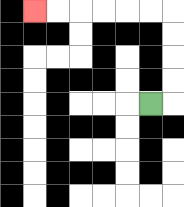{'start': '[6, 4]', 'end': '[1, 0]', 'path_directions': 'R,U,U,U,U,L,L,L,L,L,L', 'path_coordinates': '[[6, 4], [7, 4], [7, 3], [7, 2], [7, 1], [7, 0], [6, 0], [5, 0], [4, 0], [3, 0], [2, 0], [1, 0]]'}